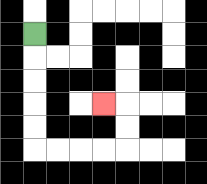{'start': '[1, 1]', 'end': '[4, 4]', 'path_directions': 'D,D,D,D,D,R,R,R,R,U,U,L', 'path_coordinates': '[[1, 1], [1, 2], [1, 3], [1, 4], [1, 5], [1, 6], [2, 6], [3, 6], [4, 6], [5, 6], [5, 5], [5, 4], [4, 4]]'}